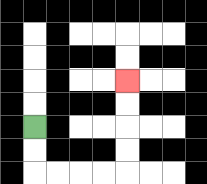{'start': '[1, 5]', 'end': '[5, 3]', 'path_directions': 'D,D,R,R,R,R,U,U,U,U', 'path_coordinates': '[[1, 5], [1, 6], [1, 7], [2, 7], [3, 7], [4, 7], [5, 7], [5, 6], [5, 5], [5, 4], [5, 3]]'}